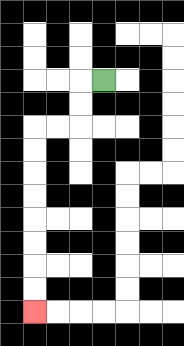{'start': '[4, 3]', 'end': '[1, 13]', 'path_directions': 'L,D,D,L,L,D,D,D,D,D,D,D,D', 'path_coordinates': '[[4, 3], [3, 3], [3, 4], [3, 5], [2, 5], [1, 5], [1, 6], [1, 7], [1, 8], [1, 9], [1, 10], [1, 11], [1, 12], [1, 13]]'}